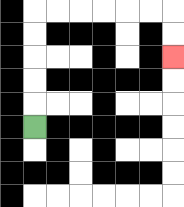{'start': '[1, 5]', 'end': '[7, 2]', 'path_directions': 'U,U,U,U,U,R,R,R,R,R,R,D,D', 'path_coordinates': '[[1, 5], [1, 4], [1, 3], [1, 2], [1, 1], [1, 0], [2, 0], [3, 0], [4, 0], [5, 0], [6, 0], [7, 0], [7, 1], [7, 2]]'}